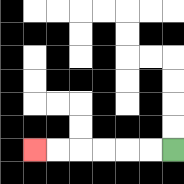{'start': '[7, 6]', 'end': '[1, 6]', 'path_directions': 'L,L,L,L,L,L', 'path_coordinates': '[[7, 6], [6, 6], [5, 6], [4, 6], [3, 6], [2, 6], [1, 6]]'}